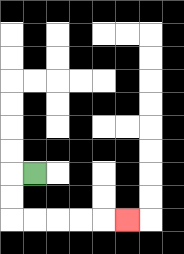{'start': '[1, 7]', 'end': '[5, 9]', 'path_directions': 'L,D,D,R,R,R,R,R', 'path_coordinates': '[[1, 7], [0, 7], [0, 8], [0, 9], [1, 9], [2, 9], [3, 9], [4, 9], [5, 9]]'}